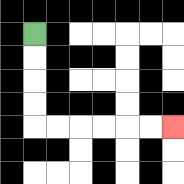{'start': '[1, 1]', 'end': '[7, 5]', 'path_directions': 'D,D,D,D,R,R,R,R,R,R', 'path_coordinates': '[[1, 1], [1, 2], [1, 3], [1, 4], [1, 5], [2, 5], [3, 5], [4, 5], [5, 5], [6, 5], [7, 5]]'}